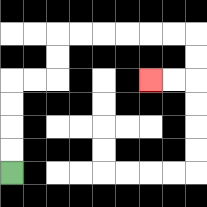{'start': '[0, 7]', 'end': '[6, 3]', 'path_directions': 'U,U,U,U,R,R,U,U,R,R,R,R,R,R,D,D,L,L', 'path_coordinates': '[[0, 7], [0, 6], [0, 5], [0, 4], [0, 3], [1, 3], [2, 3], [2, 2], [2, 1], [3, 1], [4, 1], [5, 1], [6, 1], [7, 1], [8, 1], [8, 2], [8, 3], [7, 3], [6, 3]]'}